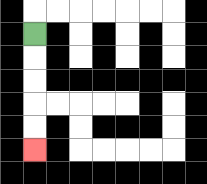{'start': '[1, 1]', 'end': '[1, 6]', 'path_directions': 'D,D,D,D,D', 'path_coordinates': '[[1, 1], [1, 2], [1, 3], [1, 4], [1, 5], [1, 6]]'}